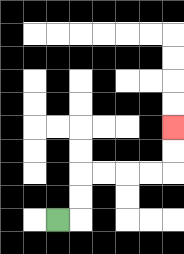{'start': '[2, 9]', 'end': '[7, 5]', 'path_directions': 'R,U,U,R,R,R,R,U,U', 'path_coordinates': '[[2, 9], [3, 9], [3, 8], [3, 7], [4, 7], [5, 7], [6, 7], [7, 7], [7, 6], [7, 5]]'}